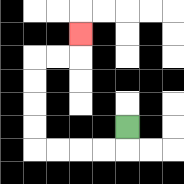{'start': '[5, 5]', 'end': '[3, 1]', 'path_directions': 'D,L,L,L,L,U,U,U,U,R,R,U', 'path_coordinates': '[[5, 5], [5, 6], [4, 6], [3, 6], [2, 6], [1, 6], [1, 5], [1, 4], [1, 3], [1, 2], [2, 2], [3, 2], [3, 1]]'}